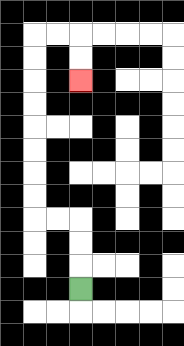{'start': '[3, 12]', 'end': '[3, 3]', 'path_directions': 'U,U,U,L,L,U,U,U,U,U,U,U,U,R,R,D,D', 'path_coordinates': '[[3, 12], [3, 11], [3, 10], [3, 9], [2, 9], [1, 9], [1, 8], [1, 7], [1, 6], [1, 5], [1, 4], [1, 3], [1, 2], [1, 1], [2, 1], [3, 1], [3, 2], [3, 3]]'}